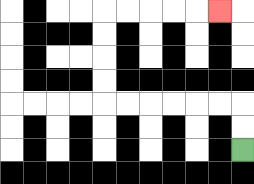{'start': '[10, 6]', 'end': '[9, 0]', 'path_directions': 'U,U,L,L,L,L,L,L,U,U,U,U,R,R,R,R,R', 'path_coordinates': '[[10, 6], [10, 5], [10, 4], [9, 4], [8, 4], [7, 4], [6, 4], [5, 4], [4, 4], [4, 3], [4, 2], [4, 1], [4, 0], [5, 0], [6, 0], [7, 0], [8, 0], [9, 0]]'}